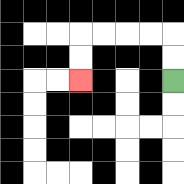{'start': '[7, 3]', 'end': '[3, 3]', 'path_directions': 'U,U,L,L,L,L,D,D', 'path_coordinates': '[[7, 3], [7, 2], [7, 1], [6, 1], [5, 1], [4, 1], [3, 1], [3, 2], [3, 3]]'}